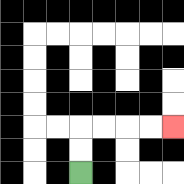{'start': '[3, 7]', 'end': '[7, 5]', 'path_directions': 'U,U,R,R,R,R', 'path_coordinates': '[[3, 7], [3, 6], [3, 5], [4, 5], [5, 5], [6, 5], [7, 5]]'}